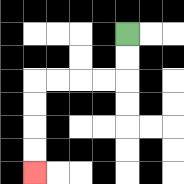{'start': '[5, 1]', 'end': '[1, 7]', 'path_directions': 'D,D,L,L,L,L,D,D,D,D', 'path_coordinates': '[[5, 1], [5, 2], [5, 3], [4, 3], [3, 3], [2, 3], [1, 3], [1, 4], [1, 5], [1, 6], [1, 7]]'}